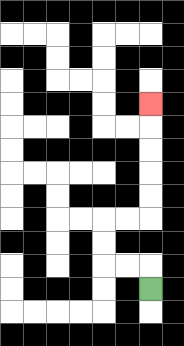{'start': '[6, 12]', 'end': '[6, 4]', 'path_directions': 'U,L,L,U,U,R,R,U,U,U,U,U', 'path_coordinates': '[[6, 12], [6, 11], [5, 11], [4, 11], [4, 10], [4, 9], [5, 9], [6, 9], [6, 8], [6, 7], [6, 6], [6, 5], [6, 4]]'}